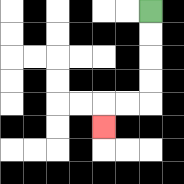{'start': '[6, 0]', 'end': '[4, 5]', 'path_directions': 'D,D,D,D,L,L,D', 'path_coordinates': '[[6, 0], [6, 1], [6, 2], [6, 3], [6, 4], [5, 4], [4, 4], [4, 5]]'}